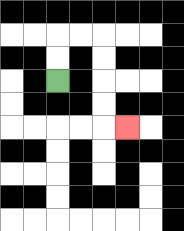{'start': '[2, 3]', 'end': '[5, 5]', 'path_directions': 'U,U,R,R,D,D,D,D,R', 'path_coordinates': '[[2, 3], [2, 2], [2, 1], [3, 1], [4, 1], [4, 2], [4, 3], [4, 4], [4, 5], [5, 5]]'}